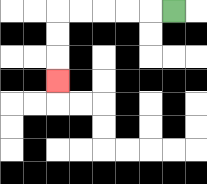{'start': '[7, 0]', 'end': '[2, 3]', 'path_directions': 'L,L,L,L,L,D,D,D', 'path_coordinates': '[[7, 0], [6, 0], [5, 0], [4, 0], [3, 0], [2, 0], [2, 1], [2, 2], [2, 3]]'}